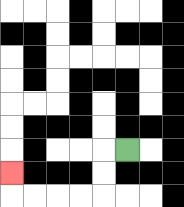{'start': '[5, 6]', 'end': '[0, 7]', 'path_directions': 'L,D,D,L,L,L,L,U', 'path_coordinates': '[[5, 6], [4, 6], [4, 7], [4, 8], [3, 8], [2, 8], [1, 8], [0, 8], [0, 7]]'}